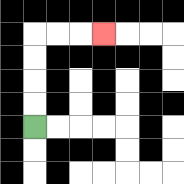{'start': '[1, 5]', 'end': '[4, 1]', 'path_directions': 'U,U,U,U,R,R,R', 'path_coordinates': '[[1, 5], [1, 4], [1, 3], [1, 2], [1, 1], [2, 1], [3, 1], [4, 1]]'}